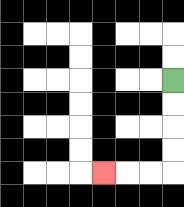{'start': '[7, 3]', 'end': '[4, 7]', 'path_directions': 'D,D,D,D,L,L,L', 'path_coordinates': '[[7, 3], [7, 4], [7, 5], [7, 6], [7, 7], [6, 7], [5, 7], [4, 7]]'}